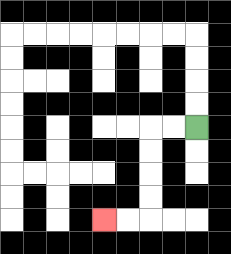{'start': '[8, 5]', 'end': '[4, 9]', 'path_directions': 'L,L,D,D,D,D,L,L', 'path_coordinates': '[[8, 5], [7, 5], [6, 5], [6, 6], [6, 7], [6, 8], [6, 9], [5, 9], [4, 9]]'}